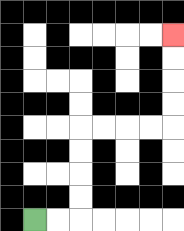{'start': '[1, 9]', 'end': '[7, 1]', 'path_directions': 'R,R,U,U,U,U,R,R,R,R,U,U,U,U', 'path_coordinates': '[[1, 9], [2, 9], [3, 9], [3, 8], [3, 7], [3, 6], [3, 5], [4, 5], [5, 5], [6, 5], [7, 5], [7, 4], [7, 3], [7, 2], [7, 1]]'}